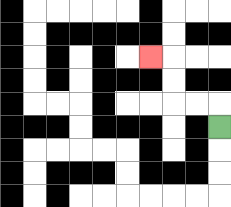{'start': '[9, 5]', 'end': '[6, 2]', 'path_directions': 'U,L,L,U,U,L', 'path_coordinates': '[[9, 5], [9, 4], [8, 4], [7, 4], [7, 3], [7, 2], [6, 2]]'}